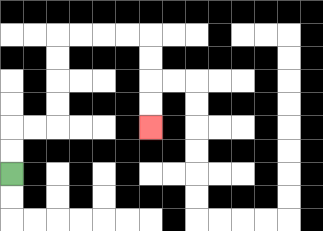{'start': '[0, 7]', 'end': '[6, 5]', 'path_directions': 'U,U,R,R,U,U,U,U,R,R,R,R,D,D,D,D', 'path_coordinates': '[[0, 7], [0, 6], [0, 5], [1, 5], [2, 5], [2, 4], [2, 3], [2, 2], [2, 1], [3, 1], [4, 1], [5, 1], [6, 1], [6, 2], [6, 3], [6, 4], [6, 5]]'}